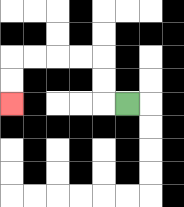{'start': '[5, 4]', 'end': '[0, 4]', 'path_directions': 'L,U,U,L,L,L,L,D,D', 'path_coordinates': '[[5, 4], [4, 4], [4, 3], [4, 2], [3, 2], [2, 2], [1, 2], [0, 2], [0, 3], [0, 4]]'}